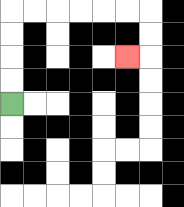{'start': '[0, 4]', 'end': '[5, 2]', 'path_directions': 'U,U,U,U,R,R,R,R,R,R,D,D,L', 'path_coordinates': '[[0, 4], [0, 3], [0, 2], [0, 1], [0, 0], [1, 0], [2, 0], [3, 0], [4, 0], [5, 0], [6, 0], [6, 1], [6, 2], [5, 2]]'}